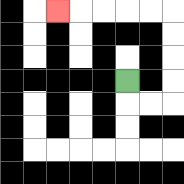{'start': '[5, 3]', 'end': '[2, 0]', 'path_directions': 'D,R,R,U,U,U,U,L,L,L,L,L', 'path_coordinates': '[[5, 3], [5, 4], [6, 4], [7, 4], [7, 3], [7, 2], [7, 1], [7, 0], [6, 0], [5, 0], [4, 0], [3, 0], [2, 0]]'}